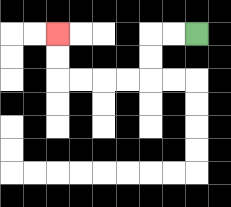{'start': '[8, 1]', 'end': '[2, 1]', 'path_directions': 'L,L,D,D,L,L,L,L,U,U', 'path_coordinates': '[[8, 1], [7, 1], [6, 1], [6, 2], [6, 3], [5, 3], [4, 3], [3, 3], [2, 3], [2, 2], [2, 1]]'}